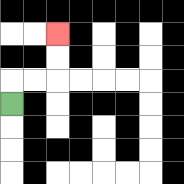{'start': '[0, 4]', 'end': '[2, 1]', 'path_directions': 'U,R,R,U,U', 'path_coordinates': '[[0, 4], [0, 3], [1, 3], [2, 3], [2, 2], [2, 1]]'}